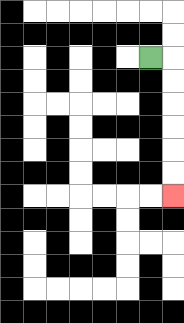{'start': '[6, 2]', 'end': '[7, 8]', 'path_directions': 'R,D,D,D,D,D,D', 'path_coordinates': '[[6, 2], [7, 2], [7, 3], [7, 4], [7, 5], [7, 6], [7, 7], [7, 8]]'}